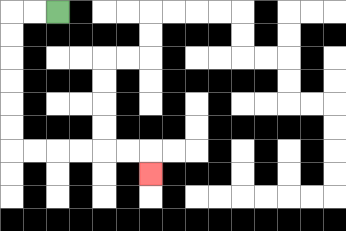{'start': '[2, 0]', 'end': '[6, 7]', 'path_directions': 'L,L,D,D,D,D,D,D,R,R,R,R,R,R,D', 'path_coordinates': '[[2, 0], [1, 0], [0, 0], [0, 1], [0, 2], [0, 3], [0, 4], [0, 5], [0, 6], [1, 6], [2, 6], [3, 6], [4, 6], [5, 6], [6, 6], [6, 7]]'}